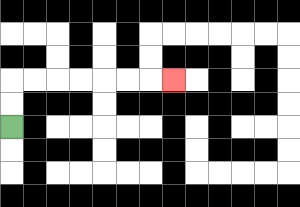{'start': '[0, 5]', 'end': '[7, 3]', 'path_directions': 'U,U,R,R,R,R,R,R,R', 'path_coordinates': '[[0, 5], [0, 4], [0, 3], [1, 3], [2, 3], [3, 3], [4, 3], [5, 3], [6, 3], [7, 3]]'}